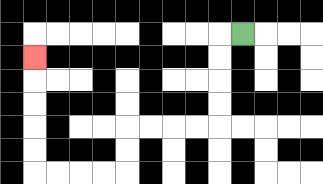{'start': '[10, 1]', 'end': '[1, 2]', 'path_directions': 'L,D,D,D,D,L,L,L,L,D,D,L,L,L,L,U,U,U,U,U', 'path_coordinates': '[[10, 1], [9, 1], [9, 2], [9, 3], [9, 4], [9, 5], [8, 5], [7, 5], [6, 5], [5, 5], [5, 6], [5, 7], [4, 7], [3, 7], [2, 7], [1, 7], [1, 6], [1, 5], [1, 4], [1, 3], [1, 2]]'}